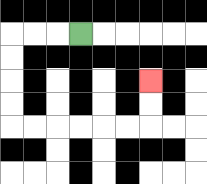{'start': '[3, 1]', 'end': '[6, 3]', 'path_directions': 'L,L,L,D,D,D,D,R,R,R,R,R,R,U,U', 'path_coordinates': '[[3, 1], [2, 1], [1, 1], [0, 1], [0, 2], [0, 3], [0, 4], [0, 5], [1, 5], [2, 5], [3, 5], [4, 5], [5, 5], [6, 5], [6, 4], [6, 3]]'}